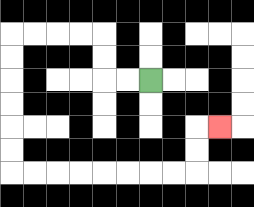{'start': '[6, 3]', 'end': '[9, 5]', 'path_directions': 'L,L,U,U,L,L,L,L,D,D,D,D,D,D,R,R,R,R,R,R,R,R,U,U,R', 'path_coordinates': '[[6, 3], [5, 3], [4, 3], [4, 2], [4, 1], [3, 1], [2, 1], [1, 1], [0, 1], [0, 2], [0, 3], [0, 4], [0, 5], [0, 6], [0, 7], [1, 7], [2, 7], [3, 7], [4, 7], [5, 7], [6, 7], [7, 7], [8, 7], [8, 6], [8, 5], [9, 5]]'}